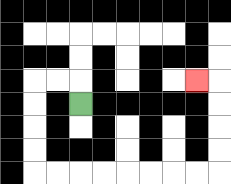{'start': '[3, 4]', 'end': '[8, 3]', 'path_directions': 'U,L,L,D,D,D,D,R,R,R,R,R,R,R,R,U,U,U,U,L', 'path_coordinates': '[[3, 4], [3, 3], [2, 3], [1, 3], [1, 4], [1, 5], [1, 6], [1, 7], [2, 7], [3, 7], [4, 7], [5, 7], [6, 7], [7, 7], [8, 7], [9, 7], [9, 6], [9, 5], [9, 4], [9, 3], [8, 3]]'}